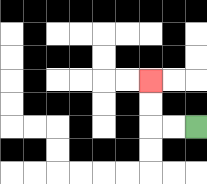{'start': '[8, 5]', 'end': '[6, 3]', 'path_directions': 'L,L,U,U', 'path_coordinates': '[[8, 5], [7, 5], [6, 5], [6, 4], [6, 3]]'}